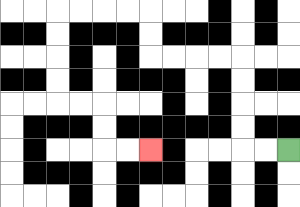{'start': '[12, 6]', 'end': '[6, 6]', 'path_directions': 'L,L,U,U,U,U,L,L,L,L,U,U,L,L,L,L,D,D,D,D,R,R,D,D,R,R', 'path_coordinates': '[[12, 6], [11, 6], [10, 6], [10, 5], [10, 4], [10, 3], [10, 2], [9, 2], [8, 2], [7, 2], [6, 2], [6, 1], [6, 0], [5, 0], [4, 0], [3, 0], [2, 0], [2, 1], [2, 2], [2, 3], [2, 4], [3, 4], [4, 4], [4, 5], [4, 6], [5, 6], [6, 6]]'}